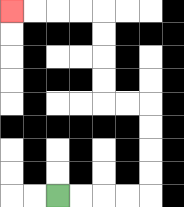{'start': '[2, 8]', 'end': '[0, 0]', 'path_directions': 'R,R,R,R,U,U,U,U,L,L,U,U,U,U,L,L,L,L', 'path_coordinates': '[[2, 8], [3, 8], [4, 8], [5, 8], [6, 8], [6, 7], [6, 6], [6, 5], [6, 4], [5, 4], [4, 4], [4, 3], [4, 2], [4, 1], [4, 0], [3, 0], [2, 0], [1, 0], [0, 0]]'}